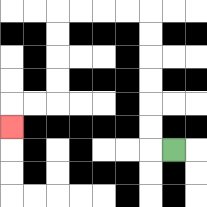{'start': '[7, 6]', 'end': '[0, 5]', 'path_directions': 'L,U,U,U,U,U,U,L,L,L,L,D,D,D,D,L,L,D', 'path_coordinates': '[[7, 6], [6, 6], [6, 5], [6, 4], [6, 3], [6, 2], [6, 1], [6, 0], [5, 0], [4, 0], [3, 0], [2, 0], [2, 1], [2, 2], [2, 3], [2, 4], [1, 4], [0, 4], [0, 5]]'}